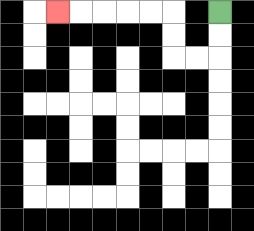{'start': '[9, 0]', 'end': '[2, 0]', 'path_directions': 'D,D,L,L,U,U,L,L,L,L,L', 'path_coordinates': '[[9, 0], [9, 1], [9, 2], [8, 2], [7, 2], [7, 1], [7, 0], [6, 0], [5, 0], [4, 0], [3, 0], [2, 0]]'}